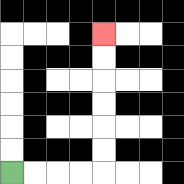{'start': '[0, 7]', 'end': '[4, 1]', 'path_directions': 'R,R,R,R,U,U,U,U,U,U', 'path_coordinates': '[[0, 7], [1, 7], [2, 7], [3, 7], [4, 7], [4, 6], [4, 5], [4, 4], [4, 3], [4, 2], [4, 1]]'}